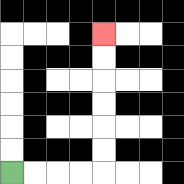{'start': '[0, 7]', 'end': '[4, 1]', 'path_directions': 'R,R,R,R,U,U,U,U,U,U', 'path_coordinates': '[[0, 7], [1, 7], [2, 7], [3, 7], [4, 7], [4, 6], [4, 5], [4, 4], [4, 3], [4, 2], [4, 1]]'}